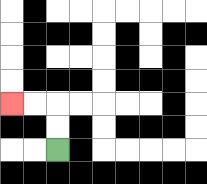{'start': '[2, 6]', 'end': '[0, 4]', 'path_directions': 'U,U,L,L', 'path_coordinates': '[[2, 6], [2, 5], [2, 4], [1, 4], [0, 4]]'}